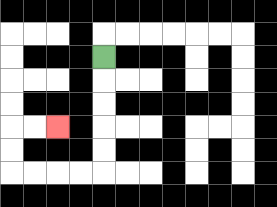{'start': '[4, 2]', 'end': '[2, 5]', 'path_directions': 'D,D,D,D,D,L,L,L,L,U,U,R,R', 'path_coordinates': '[[4, 2], [4, 3], [4, 4], [4, 5], [4, 6], [4, 7], [3, 7], [2, 7], [1, 7], [0, 7], [0, 6], [0, 5], [1, 5], [2, 5]]'}